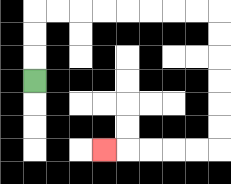{'start': '[1, 3]', 'end': '[4, 6]', 'path_directions': 'U,U,U,R,R,R,R,R,R,R,R,D,D,D,D,D,D,L,L,L,L,L', 'path_coordinates': '[[1, 3], [1, 2], [1, 1], [1, 0], [2, 0], [3, 0], [4, 0], [5, 0], [6, 0], [7, 0], [8, 0], [9, 0], [9, 1], [9, 2], [9, 3], [9, 4], [9, 5], [9, 6], [8, 6], [7, 6], [6, 6], [5, 6], [4, 6]]'}